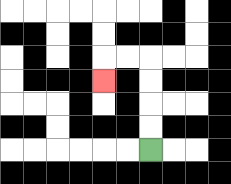{'start': '[6, 6]', 'end': '[4, 3]', 'path_directions': 'U,U,U,U,L,L,D', 'path_coordinates': '[[6, 6], [6, 5], [6, 4], [6, 3], [6, 2], [5, 2], [4, 2], [4, 3]]'}